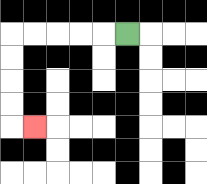{'start': '[5, 1]', 'end': '[1, 5]', 'path_directions': 'L,L,L,L,L,D,D,D,D,R', 'path_coordinates': '[[5, 1], [4, 1], [3, 1], [2, 1], [1, 1], [0, 1], [0, 2], [0, 3], [0, 4], [0, 5], [1, 5]]'}